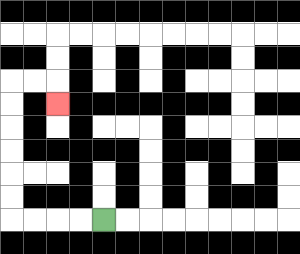{'start': '[4, 9]', 'end': '[2, 4]', 'path_directions': 'L,L,L,L,U,U,U,U,U,U,R,R,D', 'path_coordinates': '[[4, 9], [3, 9], [2, 9], [1, 9], [0, 9], [0, 8], [0, 7], [0, 6], [0, 5], [0, 4], [0, 3], [1, 3], [2, 3], [2, 4]]'}